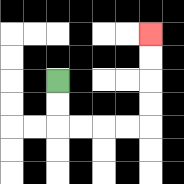{'start': '[2, 3]', 'end': '[6, 1]', 'path_directions': 'D,D,R,R,R,R,U,U,U,U', 'path_coordinates': '[[2, 3], [2, 4], [2, 5], [3, 5], [4, 5], [5, 5], [6, 5], [6, 4], [6, 3], [6, 2], [6, 1]]'}